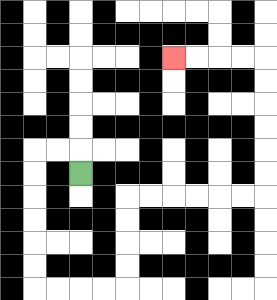{'start': '[3, 7]', 'end': '[7, 2]', 'path_directions': 'U,L,L,D,D,D,D,D,D,R,R,R,R,U,U,U,U,R,R,R,R,R,R,U,U,U,U,U,U,L,L,L,L', 'path_coordinates': '[[3, 7], [3, 6], [2, 6], [1, 6], [1, 7], [1, 8], [1, 9], [1, 10], [1, 11], [1, 12], [2, 12], [3, 12], [4, 12], [5, 12], [5, 11], [5, 10], [5, 9], [5, 8], [6, 8], [7, 8], [8, 8], [9, 8], [10, 8], [11, 8], [11, 7], [11, 6], [11, 5], [11, 4], [11, 3], [11, 2], [10, 2], [9, 2], [8, 2], [7, 2]]'}